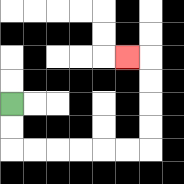{'start': '[0, 4]', 'end': '[5, 2]', 'path_directions': 'D,D,R,R,R,R,R,R,U,U,U,U,L', 'path_coordinates': '[[0, 4], [0, 5], [0, 6], [1, 6], [2, 6], [3, 6], [4, 6], [5, 6], [6, 6], [6, 5], [6, 4], [6, 3], [6, 2], [5, 2]]'}